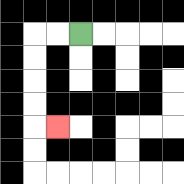{'start': '[3, 1]', 'end': '[2, 5]', 'path_directions': 'L,L,D,D,D,D,R', 'path_coordinates': '[[3, 1], [2, 1], [1, 1], [1, 2], [1, 3], [1, 4], [1, 5], [2, 5]]'}